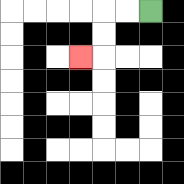{'start': '[6, 0]', 'end': '[3, 2]', 'path_directions': 'L,L,D,D,L', 'path_coordinates': '[[6, 0], [5, 0], [4, 0], [4, 1], [4, 2], [3, 2]]'}